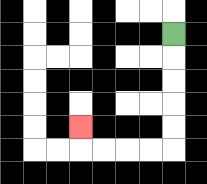{'start': '[7, 1]', 'end': '[3, 5]', 'path_directions': 'D,D,D,D,D,L,L,L,L,U', 'path_coordinates': '[[7, 1], [7, 2], [7, 3], [7, 4], [7, 5], [7, 6], [6, 6], [5, 6], [4, 6], [3, 6], [3, 5]]'}